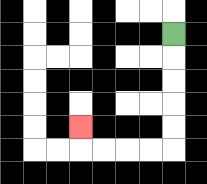{'start': '[7, 1]', 'end': '[3, 5]', 'path_directions': 'D,D,D,D,D,L,L,L,L,U', 'path_coordinates': '[[7, 1], [7, 2], [7, 3], [7, 4], [7, 5], [7, 6], [6, 6], [5, 6], [4, 6], [3, 6], [3, 5]]'}